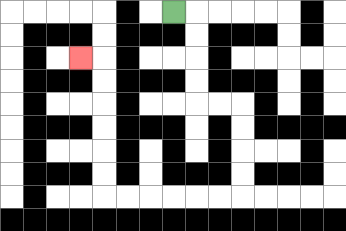{'start': '[7, 0]', 'end': '[3, 2]', 'path_directions': 'R,D,D,D,D,R,R,D,D,D,D,L,L,L,L,L,L,U,U,U,U,U,U,L', 'path_coordinates': '[[7, 0], [8, 0], [8, 1], [8, 2], [8, 3], [8, 4], [9, 4], [10, 4], [10, 5], [10, 6], [10, 7], [10, 8], [9, 8], [8, 8], [7, 8], [6, 8], [5, 8], [4, 8], [4, 7], [4, 6], [4, 5], [4, 4], [4, 3], [4, 2], [3, 2]]'}